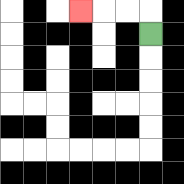{'start': '[6, 1]', 'end': '[3, 0]', 'path_directions': 'U,L,L,L', 'path_coordinates': '[[6, 1], [6, 0], [5, 0], [4, 0], [3, 0]]'}